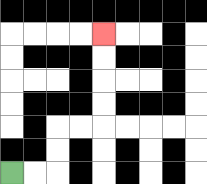{'start': '[0, 7]', 'end': '[4, 1]', 'path_directions': 'R,R,U,U,R,R,U,U,U,U', 'path_coordinates': '[[0, 7], [1, 7], [2, 7], [2, 6], [2, 5], [3, 5], [4, 5], [4, 4], [4, 3], [4, 2], [4, 1]]'}